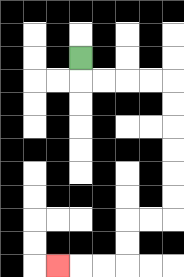{'start': '[3, 2]', 'end': '[2, 11]', 'path_directions': 'D,R,R,R,R,D,D,D,D,D,D,L,L,D,D,L,L,L', 'path_coordinates': '[[3, 2], [3, 3], [4, 3], [5, 3], [6, 3], [7, 3], [7, 4], [7, 5], [7, 6], [7, 7], [7, 8], [7, 9], [6, 9], [5, 9], [5, 10], [5, 11], [4, 11], [3, 11], [2, 11]]'}